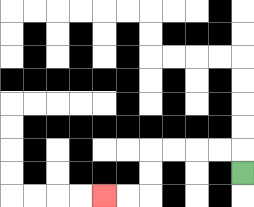{'start': '[10, 7]', 'end': '[4, 8]', 'path_directions': 'U,L,L,L,L,D,D,L,L', 'path_coordinates': '[[10, 7], [10, 6], [9, 6], [8, 6], [7, 6], [6, 6], [6, 7], [6, 8], [5, 8], [4, 8]]'}